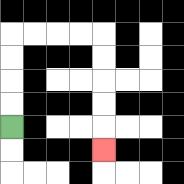{'start': '[0, 5]', 'end': '[4, 6]', 'path_directions': 'U,U,U,U,R,R,R,R,D,D,D,D,D', 'path_coordinates': '[[0, 5], [0, 4], [0, 3], [0, 2], [0, 1], [1, 1], [2, 1], [3, 1], [4, 1], [4, 2], [4, 3], [4, 4], [4, 5], [4, 6]]'}